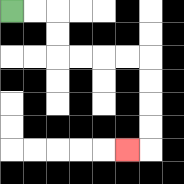{'start': '[0, 0]', 'end': '[5, 6]', 'path_directions': 'R,R,D,D,R,R,R,R,D,D,D,D,L', 'path_coordinates': '[[0, 0], [1, 0], [2, 0], [2, 1], [2, 2], [3, 2], [4, 2], [5, 2], [6, 2], [6, 3], [6, 4], [6, 5], [6, 6], [5, 6]]'}